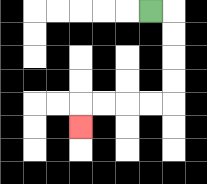{'start': '[6, 0]', 'end': '[3, 5]', 'path_directions': 'R,D,D,D,D,L,L,L,L,D', 'path_coordinates': '[[6, 0], [7, 0], [7, 1], [7, 2], [7, 3], [7, 4], [6, 4], [5, 4], [4, 4], [3, 4], [3, 5]]'}